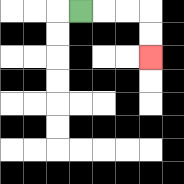{'start': '[3, 0]', 'end': '[6, 2]', 'path_directions': 'R,R,R,D,D', 'path_coordinates': '[[3, 0], [4, 0], [5, 0], [6, 0], [6, 1], [6, 2]]'}